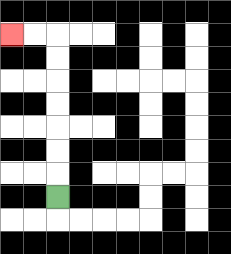{'start': '[2, 8]', 'end': '[0, 1]', 'path_directions': 'U,U,U,U,U,U,U,L,L', 'path_coordinates': '[[2, 8], [2, 7], [2, 6], [2, 5], [2, 4], [2, 3], [2, 2], [2, 1], [1, 1], [0, 1]]'}